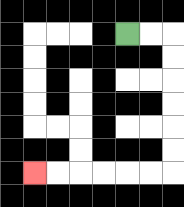{'start': '[5, 1]', 'end': '[1, 7]', 'path_directions': 'R,R,D,D,D,D,D,D,L,L,L,L,L,L', 'path_coordinates': '[[5, 1], [6, 1], [7, 1], [7, 2], [7, 3], [7, 4], [7, 5], [7, 6], [7, 7], [6, 7], [5, 7], [4, 7], [3, 7], [2, 7], [1, 7]]'}